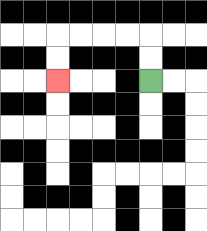{'start': '[6, 3]', 'end': '[2, 3]', 'path_directions': 'U,U,L,L,L,L,D,D', 'path_coordinates': '[[6, 3], [6, 2], [6, 1], [5, 1], [4, 1], [3, 1], [2, 1], [2, 2], [2, 3]]'}